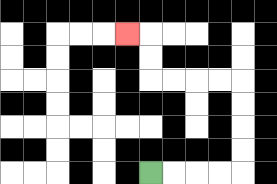{'start': '[6, 7]', 'end': '[5, 1]', 'path_directions': 'R,R,R,R,U,U,U,U,L,L,L,L,U,U,L', 'path_coordinates': '[[6, 7], [7, 7], [8, 7], [9, 7], [10, 7], [10, 6], [10, 5], [10, 4], [10, 3], [9, 3], [8, 3], [7, 3], [6, 3], [6, 2], [6, 1], [5, 1]]'}